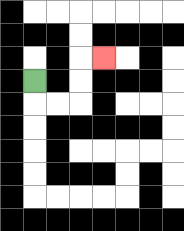{'start': '[1, 3]', 'end': '[4, 2]', 'path_directions': 'D,R,R,U,U,R', 'path_coordinates': '[[1, 3], [1, 4], [2, 4], [3, 4], [3, 3], [3, 2], [4, 2]]'}